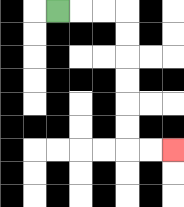{'start': '[2, 0]', 'end': '[7, 6]', 'path_directions': 'R,R,R,D,D,D,D,D,D,R,R', 'path_coordinates': '[[2, 0], [3, 0], [4, 0], [5, 0], [5, 1], [5, 2], [5, 3], [5, 4], [5, 5], [5, 6], [6, 6], [7, 6]]'}